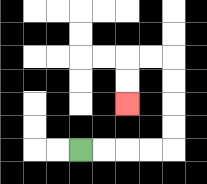{'start': '[3, 6]', 'end': '[5, 4]', 'path_directions': 'R,R,R,R,U,U,U,U,L,L,D,D', 'path_coordinates': '[[3, 6], [4, 6], [5, 6], [6, 6], [7, 6], [7, 5], [7, 4], [7, 3], [7, 2], [6, 2], [5, 2], [5, 3], [5, 4]]'}